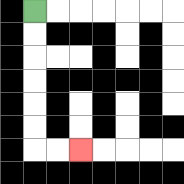{'start': '[1, 0]', 'end': '[3, 6]', 'path_directions': 'D,D,D,D,D,D,R,R', 'path_coordinates': '[[1, 0], [1, 1], [1, 2], [1, 3], [1, 4], [1, 5], [1, 6], [2, 6], [3, 6]]'}